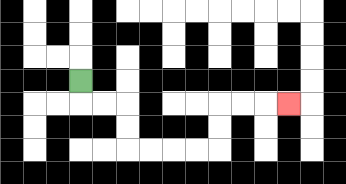{'start': '[3, 3]', 'end': '[12, 4]', 'path_directions': 'D,R,R,D,D,R,R,R,R,U,U,R,R,R', 'path_coordinates': '[[3, 3], [3, 4], [4, 4], [5, 4], [5, 5], [5, 6], [6, 6], [7, 6], [8, 6], [9, 6], [9, 5], [9, 4], [10, 4], [11, 4], [12, 4]]'}